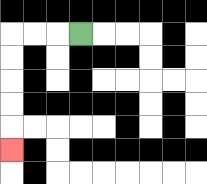{'start': '[3, 1]', 'end': '[0, 6]', 'path_directions': 'L,L,L,D,D,D,D,D', 'path_coordinates': '[[3, 1], [2, 1], [1, 1], [0, 1], [0, 2], [0, 3], [0, 4], [0, 5], [0, 6]]'}